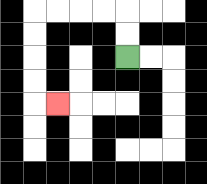{'start': '[5, 2]', 'end': '[2, 4]', 'path_directions': 'U,U,L,L,L,L,D,D,D,D,R', 'path_coordinates': '[[5, 2], [5, 1], [5, 0], [4, 0], [3, 0], [2, 0], [1, 0], [1, 1], [1, 2], [1, 3], [1, 4], [2, 4]]'}